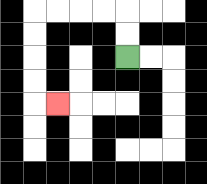{'start': '[5, 2]', 'end': '[2, 4]', 'path_directions': 'U,U,L,L,L,L,D,D,D,D,R', 'path_coordinates': '[[5, 2], [5, 1], [5, 0], [4, 0], [3, 0], [2, 0], [1, 0], [1, 1], [1, 2], [1, 3], [1, 4], [2, 4]]'}